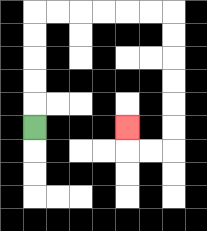{'start': '[1, 5]', 'end': '[5, 5]', 'path_directions': 'U,U,U,U,U,R,R,R,R,R,R,D,D,D,D,D,D,L,L,U', 'path_coordinates': '[[1, 5], [1, 4], [1, 3], [1, 2], [1, 1], [1, 0], [2, 0], [3, 0], [4, 0], [5, 0], [6, 0], [7, 0], [7, 1], [7, 2], [7, 3], [7, 4], [7, 5], [7, 6], [6, 6], [5, 6], [5, 5]]'}